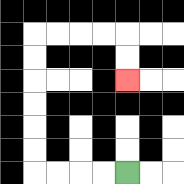{'start': '[5, 7]', 'end': '[5, 3]', 'path_directions': 'L,L,L,L,U,U,U,U,U,U,R,R,R,R,D,D', 'path_coordinates': '[[5, 7], [4, 7], [3, 7], [2, 7], [1, 7], [1, 6], [1, 5], [1, 4], [1, 3], [1, 2], [1, 1], [2, 1], [3, 1], [4, 1], [5, 1], [5, 2], [5, 3]]'}